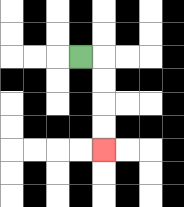{'start': '[3, 2]', 'end': '[4, 6]', 'path_directions': 'R,D,D,D,D', 'path_coordinates': '[[3, 2], [4, 2], [4, 3], [4, 4], [4, 5], [4, 6]]'}